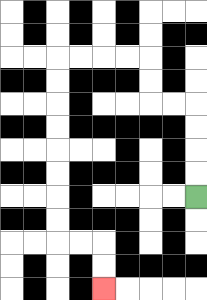{'start': '[8, 8]', 'end': '[4, 12]', 'path_directions': 'U,U,U,U,L,L,U,U,L,L,L,L,D,D,D,D,D,D,D,D,R,R,D,D', 'path_coordinates': '[[8, 8], [8, 7], [8, 6], [8, 5], [8, 4], [7, 4], [6, 4], [6, 3], [6, 2], [5, 2], [4, 2], [3, 2], [2, 2], [2, 3], [2, 4], [2, 5], [2, 6], [2, 7], [2, 8], [2, 9], [2, 10], [3, 10], [4, 10], [4, 11], [4, 12]]'}